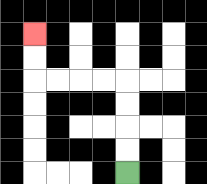{'start': '[5, 7]', 'end': '[1, 1]', 'path_directions': 'U,U,U,U,L,L,L,L,U,U', 'path_coordinates': '[[5, 7], [5, 6], [5, 5], [5, 4], [5, 3], [4, 3], [3, 3], [2, 3], [1, 3], [1, 2], [1, 1]]'}